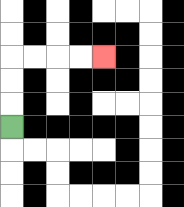{'start': '[0, 5]', 'end': '[4, 2]', 'path_directions': 'U,U,U,R,R,R,R', 'path_coordinates': '[[0, 5], [0, 4], [0, 3], [0, 2], [1, 2], [2, 2], [3, 2], [4, 2]]'}